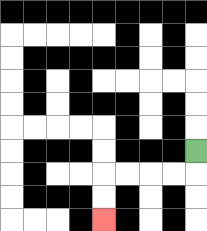{'start': '[8, 6]', 'end': '[4, 9]', 'path_directions': 'D,L,L,L,L,D,D', 'path_coordinates': '[[8, 6], [8, 7], [7, 7], [6, 7], [5, 7], [4, 7], [4, 8], [4, 9]]'}